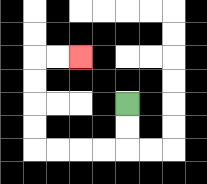{'start': '[5, 4]', 'end': '[3, 2]', 'path_directions': 'D,D,L,L,L,L,U,U,U,U,R,R', 'path_coordinates': '[[5, 4], [5, 5], [5, 6], [4, 6], [3, 6], [2, 6], [1, 6], [1, 5], [1, 4], [1, 3], [1, 2], [2, 2], [3, 2]]'}